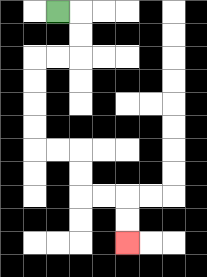{'start': '[2, 0]', 'end': '[5, 10]', 'path_directions': 'R,D,D,L,L,D,D,D,D,R,R,D,D,R,R,D,D', 'path_coordinates': '[[2, 0], [3, 0], [3, 1], [3, 2], [2, 2], [1, 2], [1, 3], [1, 4], [1, 5], [1, 6], [2, 6], [3, 6], [3, 7], [3, 8], [4, 8], [5, 8], [5, 9], [5, 10]]'}